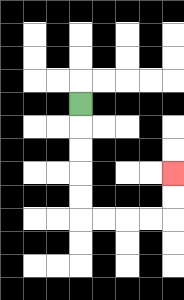{'start': '[3, 4]', 'end': '[7, 7]', 'path_directions': 'D,D,D,D,D,R,R,R,R,U,U', 'path_coordinates': '[[3, 4], [3, 5], [3, 6], [3, 7], [3, 8], [3, 9], [4, 9], [5, 9], [6, 9], [7, 9], [7, 8], [7, 7]]'}